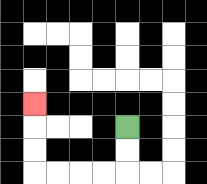{'start': '[5, 5]', 'end': '[1, 4]', 'path_directions': 'D,D,L,L,L,L,U,U,U', 'path_coordinates': '[[5, 5], [5, 6], [5, 7], [4, 7], [3, 7], [2, 7], [1, 7], [1, 6], [1, 5], [1, 4]]'}